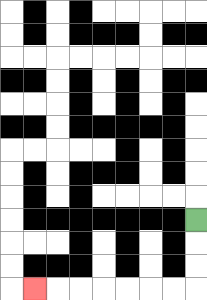{'start': '[8, 9]', 'end': '[1, 12]', 'path_directions': 'D,D,D,L,L,L,L,L,L,L', 'path_coordinates': '[[8, 9], [8, 10], [8, 11], [8, 12], [7, 12], [6, 12], [5, 12], [4, 12], [3, 12], [2, 12], [1, 12]]'}